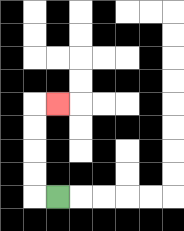{'start': '[2, 8]', 'end': '[2, 4]', 'path_directions': 'L,U,U,U,U,R', 'path_coordinates': '[[2, 8], [1, 8], [1, 7], [1, 6], [1, 5], [1, 4], [2, 4]]'}